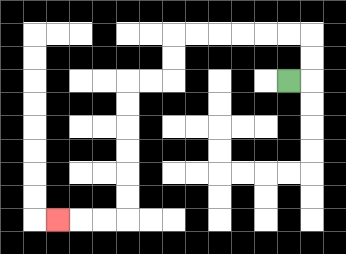{'start': '[12, 3]', 'end': '[2, 9]', 'path_directions': 'R,U,U,L,L,L,L,L,L,D,D,L,L,D,D,D,D,D,D,L,L,L', 'path_coordinates': '[[12, 3], [13, 3], [13, 2], [13, 1], [12, 1], [11, 1], [10, 1], [9, 1], [8, 1], [7, 1], [7, 2], [7, 3], [6, 3], [5, 3], [5, 4], [5, 5], [5, 6], [5, 7], [5, 8], [5, 9], [4, 9], [3, 9], [2, 9]]'}